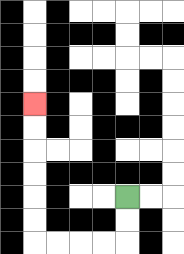{'start': '[5, 8]', 'end': '[1, 4]', 'path_directions': 'D,D,L,L,L,L,U,U,U,U,U,U', 'path_coordinates': '[[5, 8], [5, 9], [5, 10], [4, 10], [3, 10], [2, 10], [1, 10], [1, 9], [1, 8], [1, 7], [1, 6], [1, 5], [1, 4]]'}